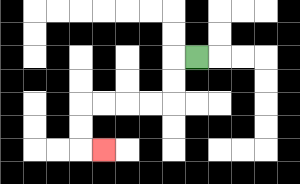{'start': '[8, 2]', 'end': '[4, 6]', 'path_directions': 'L,D,D,L,L,L,L,D,D,R', 'path_coordinates': '[[8, 2], [7, 2], [7, 3], [7, 4], [6, 4], [5, 4], [4, 4], [3, 4], [3, 5], [3, 6], [4, 6]]'}